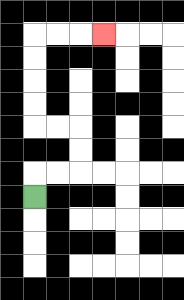{'start': '[1, 8]', 'end': '[4, 1]', 'path_directions': 'U,R,R,U,U,L,L,U,U,U,U,R,R,R', 'path_coordinates': '[[1, 8], [1, 7], [2, 7], [3, 7], [3, 6], [3, 5], [2, 5], [1, 5], [1, 4], [1, 3], [1, 2], [1, 1], [2, 1], [3, 1], [4, 1]]'}